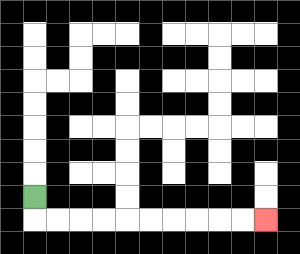{'start': '[1, 8]', 'end': '[11, 9]', 'path_directions': 'D,R,R,R,R,R,R,R,R,R,R', 'path_coordinates': '[[1, 8], [1, 9], [2, 9], [3, 9], [4, 9], [5, 9], [6, 9], [7, 9], [8, 9], [9, 9], [10, 9], [11, 9]]'}